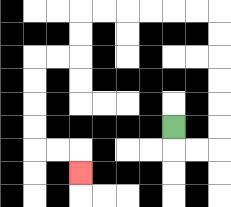{'start': '[7, 5]', 'end': '[3, 7]', 'path_directions': 'D,R,R,U,U,U,U,U,U,L,L,L,L,L,L,D,D,L,L,D,D,D,D,R,R,D', 'path_coordinates': '[[7, 5], [7, 6], [8, 6], [9, 6], [9, 5], [9, 4], [9, 3], [9, 2], [9, 1], [9, 0], [8, 0], [7, 0], [6, 0], [5, 0], [4, 0], [3, 0], [3, 1], [3, 2], [2, 2], [1, 2], [1, 3], [1, 4], [1, 5], [1, 6], [2, 6], [3, 6], [3, 7]]'}